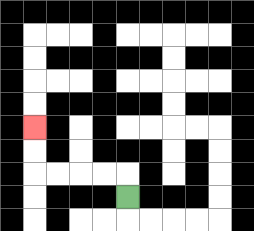{'start': '[5, 8]', 'end': '[1, 5]', 'path_directions': 'U,L,L,L,L,U,U', 'path_coordinates': '[[5, 8], [5, 7], [4, 7], [3, 7], [2, 7], [1, 7], [1, 6], [1, 5]]'}